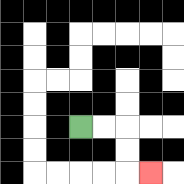{'start': '[3, 5]', 'end': '[6, 7]', 'path_directions': 'R,R,D,D,R', 'path_coordinates': '[[3, 5], [4, 5], [5, 5], [5, 6], [5, 7], [6, 7]]'}